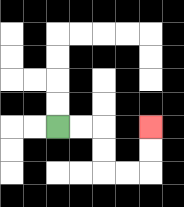{'start': '[2, 5]', 'end': '[6, 5]', 'path_directions': 'R,R,D,D,R,R,U,U', 'path_coordinates': '[[2, 5], [3, 5], [4, 5], [4, 6], [4, 7], [5, 7], [6, 7], [6, 6], [6, 5]]'}